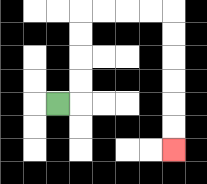{'start': '[2, 4]', 'end': '[7, 6]', 'path_directions': 'R,U,U,U,U,R,R,R,R,D,D,D,D,D,D', 'path_coordinates': '[[2, 4], [3, 4], [3, 3], [3, 2], [3, 1], [3, 0], [4, 0], [5, 0], [6, 0], [7, 0], [7, 1], [7, 2], [7, 3], [7, 4], [7, 5], [7, 6]]'}